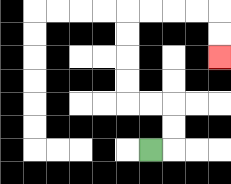{'start': '[6, 6]', 'end': '[9, 2]', 'path_directions': 'R,U,U,L,L,U,U,U,U,R,R,R,R,D,D', 'path_coordinates': '[[6, 6], [7, 6], [7, 5], [7, 4], [6, 4], [5, 4], [5, 3], [5, 2], [5, 1], [5, 0], [6, 0], [7, 0], [8, 0], [9, 0], [9, 1], [9, 2]]'}